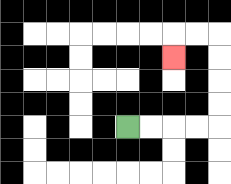{'start': '[5, 5]', 'end': '[7, 2]', 'path_directions': 'R,R,R,R,U,U,U,U,L,L,D', 'path_coordinates': '[[5, 5], [6, 5], [7, 5], [8, 5], [9, 5], [9, 4], [9, 3], [9, 2], [9, 1], [8, 1], [7, 1], [7, 2]]'}